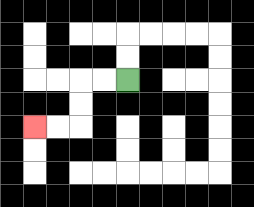{'start': '[5, 3]', 'end': '[1, 5]', 'path_directions': 'L,L,D,D,L,L', 'path_coordinates': '[[5, 3], [4, 3], [3, 3], [3, 4], [3, 5], [2, 5], [1, 5]]'}